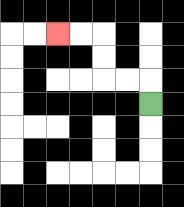{'start': '[6, 4]', 'end': '[2, 1]', 'path_directions': 'U,L,L,U,U,L,L', 'path_coordinates': '[[6, 4], [6, 3], [5, 3], [4, 3], [4, 2], [4, 1], [3, 1], [2, 1]]'}